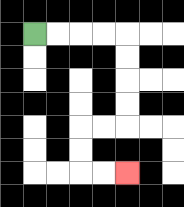{'start': '[1, 1]', 'end': '[5, 7]', 'path_directions': 'R,R,R,R,D,D,D,D,L,L,D,D,R,R', 'path_coordinates': '[[1, 1], [2, 1], [3, 1], [4, 1], [5, 1], [5, 2], [5, 3], [5, 4], [5, 5], [4, 5], [3, 5], [3, 6], [3, 7], [4, 7], [5, 7]]'}